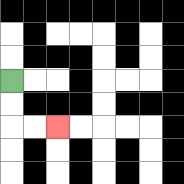{'start': '[0, 3]', 'end': '[2, 5]', 'path_directions': 'D,D,R,R', 'path_coordinates': '[[0, 3], [0, 4], [0, 5], [1, 5], [2, 5]]'}